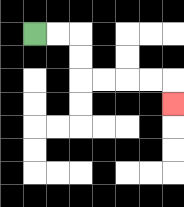{'start': '[1, 1]', 'end': '[7, 4]', 'path_directions': 'R,R,D,D,R,R,R,R,D', 'path_coordinates': '[[1, 1], [2, 1], [3, 1], [3, 2], [3, 3], [4, 3], [5, 3], [6, 3], [7, 3], [7, 4]]'}